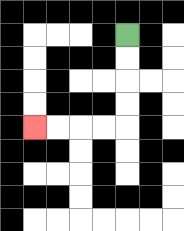{'start': '[5, 1]', 'end': '[1, 5]', 'path_directions': 'D,D,D,D,L,L,L,L', 'path_coordinates': '[[5, 1], [5, 2], [5, 3], [5, 4], [5, 5], [4, 5], [3, 5], [2, 5], [1, 5]]'}